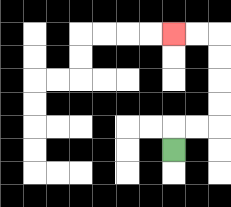{'start': '[7, 6]', 'end': '[7, 1]', 'path_directions': 'U,R,R,U,U,U,U,L,L', 'path_coordinates': '[[7, 6], [7, 5], [8, 5], [9, 5], [9, 4], [9, 3], [9, 2], [9, 1], [8, 1], [7, 1]]'}